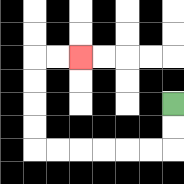{'start': '[7, 4]', 'end': '[3, 2]', 'path_directions': 'D,D,L,L,L,L,L,L,U,U,U,U,R,R', 'path_coordinates': '[[7, 4], [7, 5], [7, 6], [6, 6], [5, 6], [4, 6], [3, 6], [2, 6], [1, 6], [1, 5], [1, 4], [1, 3], [1, 2], [2, 2], [3, 2]]'}